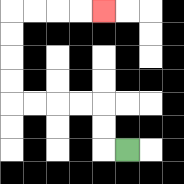{'start': '[5, 6]', 'end': '[4, 0]', 'path_directions': 'L,U,U,L,L,L,L,U,U,U,U,R,R,R,R', 'path_coordinates': '[[5, 6], [4, 6], [4, 5], [4, 4], [3, 4], [2, 4], [1, 4], [0, 4], [0, 3], [0, 2], [0, 1], [0, 0], [1, 0], [2, 0], [3, 0], [4, 0]]'}